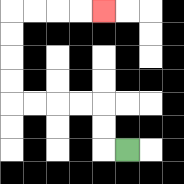{'start': '[5, 6]', 'end': '[4, 0]', 'path_directions': 'L,U,U,L,L,L,L,U,U,U,U,R,R,R,R', 'path_coordinates': '[[5, 6], [4, 6], [4, 5], [4, 4], [3, 4], [2, 4], [1, 4], [0, 4], [0, 3], [0, 2], [0, 1], [0, 0], [1, 0], [2, 0], [3, 0], [4, 0]]'}